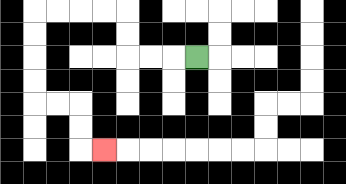{'start': '[8, 2]', 'end': '[4, 6]', 'path_directions': 'L,L,L,U,U,L,L,L,L,D,D,D,D,R,R,D,D,R', 'path_coordinates': '[[8, 2], [7, 2], [6, 2], [5, 2], [5, 1], [5, 0], [4, 0], [3, 0], [2, 0], [1, 0], [1, 1], [1, 2], [1, 3], [1, 4], [2, 4], [3, 4], [3, 5], [3, 6], [4, 6]]'}